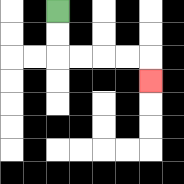{'start': '[2, 0]', 'end': '[6, 3]', 'path_directions': 'D,D,R,R,R,R,D', 'path_coordinates': '[[2, 0], [2, 1], [2, 2], [3, 2], [4, 2], [5, 2], [6, 2], [6, 3]]'}